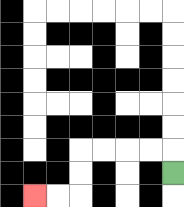{'start': '[7, 7]', 'end': '[1, 8]', 'path_directions': 'U,L,L,L,L,D,D,L,L', 'path_coordinates': '[[7, 7], [7, 6], [6, 6], [5, 6], [4, 6], [3, 6], [3, 7], [3, 8], [2, 8], [1, 8]]'}